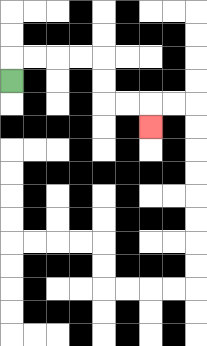{'start': '[0, 3]', 'end': '[6, 5]', 'path_directions': 'U,R,R,R,R,D,D,R,R,D', 'path_coordinates': '[[0, 3], [0, 2], [1, 2], [2, 2], [3, 2], [4, 2], [4, 3], [4, 4], [5, 4], [6, 4], [6, 5]]'}